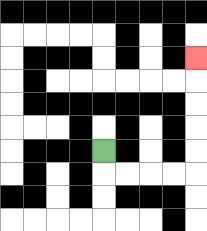{'start': '[4, 6]', 'end': '[8, 2]', 'path_directions': 'D,R,R,R,R,U,U,U,U,U', 'path_coordinates': '[[4, 6], [4, 7], [5, 7], [6, 7], [7, 7], [8, 7], [8, 6], [8, 5], [8, 4], [8, 3], [8, 2]]'}